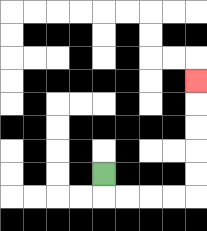{'start': '[4, 7]', 'end': '[8, 3]', 'path_directions': 'D,R,R,R,R,U,U,U,U,U', 'path_coordinates': '[[4, 7], [4, 8], [5, 8], [6, 8], [7, 8], [8, 8], [8, 7], [8, 6], [8, 5], [8, 4], [8, 3]]'}